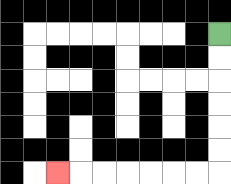{'start': '[9, 1]', 'end': '[2, 7]', 'path_directions': 'D,D,D,D,D,D,L,L,L,L,L,L,L', 'path_coordinates': '[[9, 1], [9, 2], [9, 3], [9, 4], [9, 5], [9, 6], [9, 7], [8, 7], [7, 7], [6, 7], [5, 7], [4, 7], [3, 7], [2, 7]]'}